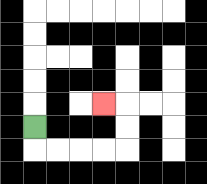{'start': '[1, 5]', 'end': '[4, 4]', 'path_directions': 'D,R,R,R,R,U,U,L', 'path_coordinates': '[[1, 5], [1, 6], [2, 6], [3, 6], [4, 6], [5, 6], [5, 5], [5, 4], [4, 4]]'}